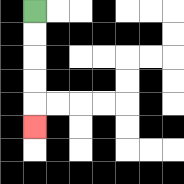{'start': '[1, 0]', 'end': '[1, 5]', 'path_directions': 'D,D,D,D,D', 'path_coordinates': '[[1, 0], [1, 1], [1, 2], [1, 3], [1, 4], [1, 5]]'}